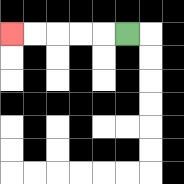{'start': '[5, 1]', 'end': '[0, 1]', 'path_directions': 'L,L,L,L,L', 'path_coordinates': '[[5, 1], [4, 1], [3, 1], [2, 1], [1, 1], [0, 1]]'}